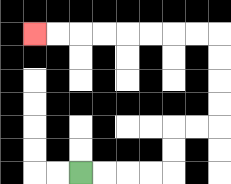{'start': '[3, 7]', 'end': '[1, 1]', 'path_directions': 'R,R,R,R,U,U,R,R,U,U,U,U,L,L,L,L,L,L,L,L', 'path_coordinates': '[[3, 7], [4, 7], [5, 7], [6, 7], [7, 7], [7, 6], [7, 5], [8, 5], [9, 5], [9, 4], [9, 3], [9, 2], [9, 1], [8, 1], [7, 1], [6, 1], [5, 1], [4, 1], [3, 1], [2, 1], [1, 1]]'}